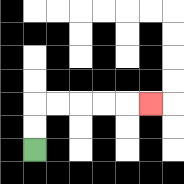{'start': '[1, 6]', 'end': '[6, 4]', 'path_directions': 'U,U,R,R,R,R,R', 'path_coordinates': '[[1, 6], [1, 5], [1, 4], [2, 4], [3, 4], [4, 4], [5, 4], [6, 4]]'}